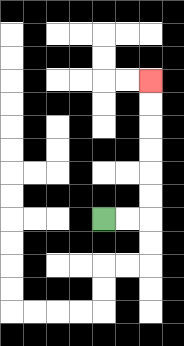{'start': '[4, 9]', 'end': '[6, 3]', 'path_directions': 'R,R,U,U,U,U,U,U', 'path_coordinates': '[[4, 9], [5, 9], [6, 9], [6, 8], [6, 7], [6, 6], [6, 5], [6, 4], [6, 3]]'}